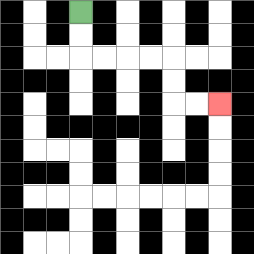{'start': '[3, 0]', 'end': '[9, 4]', 'path_directions': 'D,D,R,R,R,R,D,D,R,R', 'path_coordinates': '[[3, 0], [3, 1], [3, 2], [4, 2], [5, 2], [6, 2], [7, 2], [7, 3], [7, 4], [8, 4], [9, 4]]'}